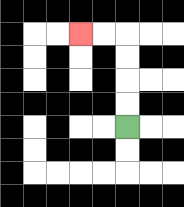{'start': '[5, 5]', 'end': '[3, 1]', 'path_directions': 'U,U,U,U,L,L', 'path_coordinates': '[[5, 5], [5, 4], [5, 3], [5, 2], [5, 1], [4, 1], [3, 1]]'}